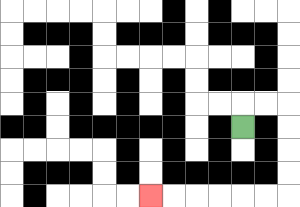{'start': '[10, 5]', 'end': '[6, 8]', 'path_directions': 'U,R,R,D,D,D,D,L,L,L,L,L,L', 'path_coordinates': '[[10, 5], [10, 4], [11, 4], [12, 4], [12, 5], [12, 6], [12, 7], [12, 8], [11, 8], [10, 8], [9, 8], [8, 8], [7, 8], [6, 8]]'}